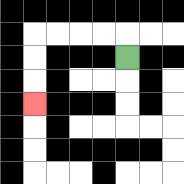{'start': '[5, 2]', 'end': '[1, 4]', 'path_directions': 'U,L,L,L,L,D,D,D', 'path_coordinates': '[[5, 2], [5, 1], [4, 1], [3, 1], [2, 1], [1, 1], [1, 2], [1, 3], [1, 4]]'}